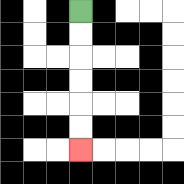{'start': '[3, 0]', 'end': '[3, 6]', 'path_directions': 'D,D,D,D,D,D', 'path_coordinates': '[[3, 0], [3, 1], [3, 2], [3, 3], [3, 4], [3, 5], [3, 6]]'}